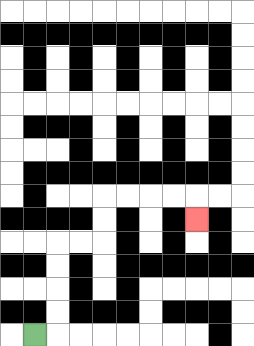{'start': '[1, 14]', 'end': '[8, 9]', 'path_directions': 'R,U,U,U,U,R,R,U,U,R,R,R,R,D', 'path_coordinates': '[[1, 14], [2, 14], [2, 13], [2, 12], [2, 11], [2, 10], [3, 10], [4, 10], [4, 9], [4, 8], [5, 8], [6, 8], [7, 8], [8, 8], [8, 9]]'}